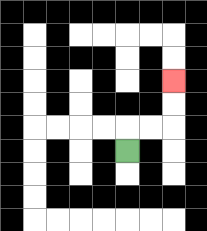{'start': '[5, 6]', 'end': '[7, 3]', 'path_directions': 'U,R,R,U,U', 'path_coordinates': '[[5, 6], [5, 5], [6, 5], [7, 5], [7, 4], [7, 3]]'}